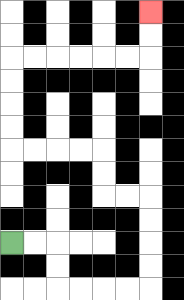{'start': '[0, 10]', 'end': '[6, 0]', 'path_directions': 'R,R,D,D,R,R,R,R,U,U,U,U,L,L,U,U,L,L,L,L,U,U,U,U,R,R,R,R,R,R,U,U', 'path_coordinates': '[[0, 10], [1, 10], [2, 10], [2, 11], [2, 12], [3, 12], [4, 12], [5, 12], [6, 12], [6, 11], [6, 10], [6, 9], [6, 8], [5, 8], [4, 8], [4, 7], [4, 6], [3, 6], [2, 6], [1, 6], [0, 6], [0, 5], [0, 4], [0, 3], [0, 2], [1, 2], [2, 2], [3, 2], [4, 2], [5, 2], [6, 2], [6, 1], [6, 0]]'}